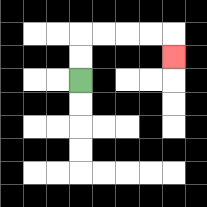{'start': '[3, 3]', 'end': '[7, 2]', 'path_directions': 'U,U,R,R,R,R,D', 'path_coordinates': '[[3, 3], [3, 2], [3, 1], [4, 1], [5, 1], [6, 1], [7, 1], [7, 2]]'}